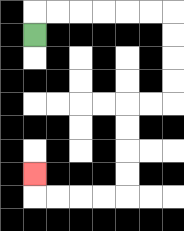{'start': '[1, 1]', 'end': '[1, 7]', 'path_directions': 'U,R,R,R,R,R,R,D,D,D,D,L,L,D,D,D,D,L,L,L,L,U', 'path_coordinates': '[[1, 1], [1, 0], [2, 0], [3, 0], [4, 0], [5, 0], [6, 0], [7, 0], [7, 1], [7, 2], [7, 3], [7, 4], [6, 4], [5, 4], [5, 5], [5, 6], [5, 7], [5, 8], [4, 8], [3, 8], [2, 8], [1, 8], [1, 7]]'}